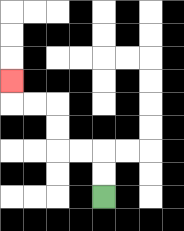{'start': '[4, 8]', 'end': '[0, 3]', 'path_directions': 'U,U,L,L,U,U,L,L,U', 'path_coordinates': '[[4, 8], [4, 7], [4, 6], [3, 6], [2, 6], [2, 5], [2, 4], [1, 4], [0, 4], [0, 3]]'}